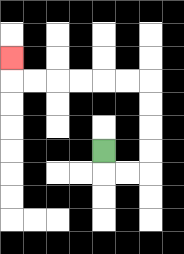{'start': '[4, 6]', 'end': '[0, 2]', 'path_directions': 'D,R,R,U,U,U,U,L,L,L,L,L,L,U', 'path_coordinates': '[[4, 6], [4, 7], [5, 7], [6, 7], [6, 6], [6, 5], [6, 4], [6, 3], [5, 3], [4, 3], [3, 3], [2, 3], [1, 3], [0, 3], [0, 2]]'}